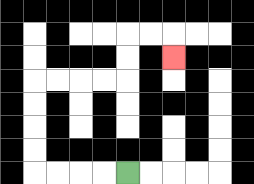{'start': '[5, 7]', 'end': '[7, 2]', 'path_directions': 'L,L,L,L,U,U,U,U,R,R,R,R,U,U,R,R,D', 'path_coordinates': '[[5, 7], [4, 7], [3, 7], [2, 7], [1, 7], [1, 6], [1, 5], [1, 4], [1, 3], [2, 3], [3, 3], [4, 3], [5, 3], [5, 2], [5, 1], [6, 1], [7, 1], [7, 2]]'}